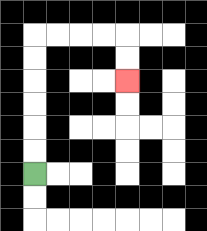{'start': '[1, 7]', 'end': '[5, 3]', 'path_directions': 'U,U,U,U,U,U,R,R,R,R,D,D', 'path_coordinates': '[[1, 7], [1, 6], [1, 5], [1, 4], [1, 3], [1, 2], [1, 1], [2, 1], [3, 1], [4, 1], [5, 1], [5, 2], [5, 3]]'}